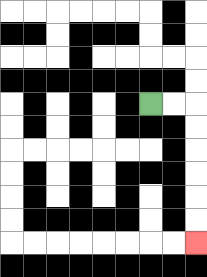{'start': '[6, 4]', 'end': '[8, 10]', 'path_directions': 'R,R,D,D,D,D,D,D', 'path_coordinates': '[[6, 4], [7, 4], [8, 4], [8, 5], [8, 6], [8, 7], [8, 8], [8, 9], [8, 10]]'}